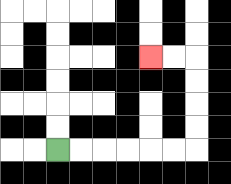{'start': '[2, 6]', 'end': '[6, 2]', 'path_directions': 'R,R,R,R,R,R,U,U,U,U,L,L', 'path_coordinates': '[[2, 6], [3, 6], [4, 6], [5, 6], [6, 6], [7, 6], [8, 6], [8, 5], [8, 4], [8, 3], [8, 2], [7, 2], [6, 2]]'}